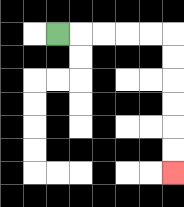{'start': '[2, 1]', 'end': '[7, 7]', 'path_directions': 'R,R,R,R,R,D,D,D,D,D,D', 'path_coordinates': '[[2, 1], [3, 1], [4, 1], [5, 1], [6, 1], [7, 1], [7, 2], [7, 3], [7, 4], [7, 5], [7, 6], [7, 7]]'}